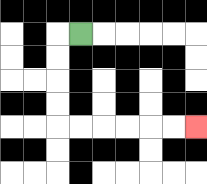{'start': '[3, 1]', 'end': '[8, 5]', 'path_directions': 'L,D,D,D,D,R,R,R,R,R,R', 'path_coordinates': '[[3, 1], [2, 1], [2, 2], [2, 3], [2, 4], [2, 5], [3, 5], [4, 5], [5, 5], [6, 5], [7, 5], [8, 5]]'}